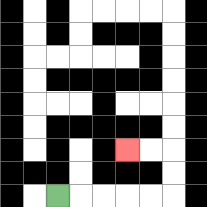{'start': '[2, 8]', 'end': '[5, 6]', 'path_directions': 'R,R,R,R,R,U,U,L,L', 'path_coordinates': '[[2, 8], [3, 8], [4, 8], [5, 8], [6, 8], [7, 8], [7, 7], [7, 6], [6, 6], [5, 6]]'}